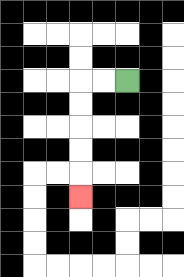{'start': '[5, 3]', 'end': '[3, 8]', 'path_directions': 'L,L,D,D,D,D,D', 'path_coordinates': '[[5, 3], [4, 3], [3, 3], [3, 4], [3, 5], [3, 6], [3, 7], [3, 8]]'}